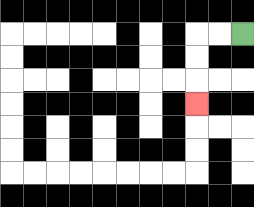{'start': '[10, 1]', 'end': '[8, 4]', 'path_directions': 'L,L,D,D,D', 'path_coordinates': '[[10, 1], [9, 1], [8, 1], [8, 2], [8, 3], [8, 4]]'}